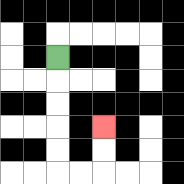{'start': '[2, 2]', 'end': '[4, 5]', 'path_directions': 'D,D,D,D,D,R,R,U,U', 'path_coordinates': '[[2, 2], [2, 3], [2, 4], [2, 5], [2, 6], [2, 7], [3, 7], [4, 7], [4, 6], [4, 5]]'}